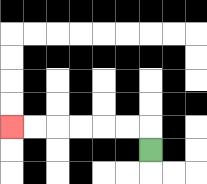{'start': '[6, 6]', 'end': '[0, 5]', 'path_directions': 'U,L,L,L,L,L,L', 'path_coordinates': '[[6, 6], [6, 5], [5, 5], [4, 5], [3, 5], [2, 5], [1, 5], [0, 5]]'}